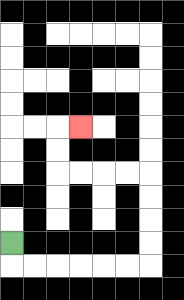{'start': '[0, 10]', 'end': '[3, 5]', 'path_directions': 'D,R,R,R,R,R,R,U,U,U,U,L,L,L,L,U,U,R', 'path_coordinates': '[[0, 10], [0, 11], [1, 11], [2, 11], [3, 11], [4, 11], [5, 11], [6, 11], [6, 10], [6, 9], [6, 8], [6, 7], [5, 7], [4, 7], [3, 7], [2, 7], [2, 6], [2, 5], [3, 5]]'}